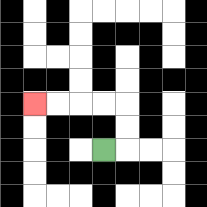{'start': '[4, 6]', 'end': '[1, 4]', 'path_directions': 'R,U,U,L,L,L,L', 'path_coordinates': '[[4, 6], [5, 6], [5, 5], [5, 4], [4, 4], [3, 4], [2, 4], [1, 4]]'}